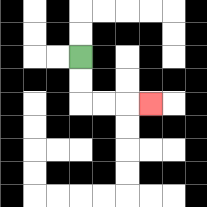{'start': '[3, 2]', 'end': '[6, 4]', 'path_directions': 'D,D,R,R,R', 'path_coordinates': '[[3, 2], [3, 3], [3, 4], [4, 4], [5, 4], [6, 4]]'}